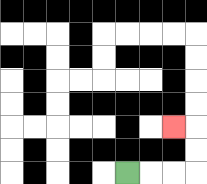{'start': '[5, 7]', 'end': '[7, 5]', 'path_directions': 'R,R,R,U,U,L', 'path_coordinates': '[[5, 7], [6, 7], [7, 7], [8, 7], [8, 6], [8, 5], [7, 5]]'}